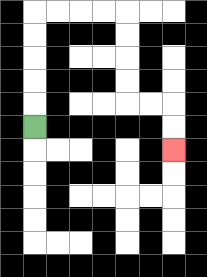{'start': '[1, 5]', 'end': '[7, 6]', 'path_directions': 'U,U,U,U,U,R,R,R,R,D,D,D,D,R,R,D,D', 'path_coordinates': '[[1, 5], [1, 4], [1, 3], [1, 2], [1, 1], [1, 0], [2, 0], [3, 0], [4, 0], [5, 0], [5, 1], [5, 2], [5, 3], [5, 4], [6, 4], [7, 4], [7, 5], [7, 6]]'}